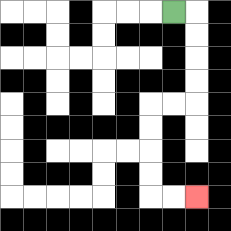{'start': '[7, 0]', 'end': '[8, 8]', 'path_directions': 'R,D,D,D,D,L,L,D,D,D,D,R,R', 'path_coordinates': '[[7, 0], [8, 0], [8, 1], [8, 2], [8, 3], [8, 4], [7, 4], [6, 4], [6, 5], [6, 6], [6, 7], [6, 8], [7, 8], [8, 8]]'}